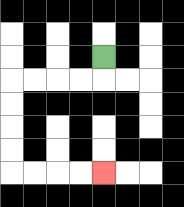{'start': '[4, 2]', 'end': '[4, 7]', 'path_directions': 'D,L,L,L,L,D,D,D,D,R,R,R,R', 'path_coordinates': '[[4, 2], [4, 3], [3, 3], [2, 3], [1, 3], [0, 3], [0, 4], [0, 5], [0, 6], [0, 7], [1, 7], [2, 7], [3, 7], [4, 7]]'}